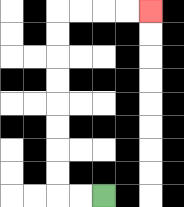{'start': '[4, 8]', 'end': '[6, 0]', 'path_directions': 'L,L,U,U,U,U,U,U,U,U,R,R,R,R', 'path_coordinates': '[[4, 8], [3, 8], [2, 8], [2, 7], [2, 6], [2, 5], [2, 4], [2, 3], [2, 2], [2, 1], [2, 0], [3, 0], [4, 0], [5, 0], [6, 0]]'}